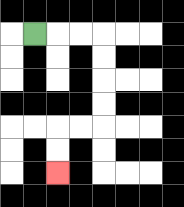{'start': '[1, 1]', 'end': '[2, 7]', 'path_directions': 'R,R,R,D,D,D,D,L,L,D,D', 'path_coordinates': '[[1, 1], [2, 1], [3, 1], [4, 1], [4, 2], [4, 3], [4, 4], [4, 5], [3, 5], [2, 5], [2, 6], [2, 7]]'}